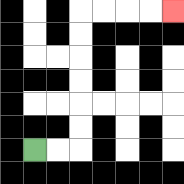{'start': '[1, 6]', 'end': '[7, 0]', 'path_directions': 'R,R,U,U,U,U,U,U,R,R,R,R', 'path_coordinates': '[[1, 6], [2, 6], [3, 6], [3, 5], [3, 4], [3, 3], [3, 2], [3, 1], [3, 0], [4, 0], [5, 0], [6, 0], [7, 0]]'}